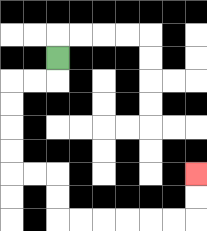{'start': '[2, 2]', 'end': '[8, 7]', 'path_directions': 'D,L,L,D,D,D,D,R,R,D,D,R,R,R,R,R,R,U,U', 'path_coordinates': '[[2, 2], [2, 3], [1, 3], [0, 3], [0, 4], [0, 5], [0, 6], [0, 7], [1, 7], [2, 7], [2, 8], [2, 9], [3, 9], [4, 9], [5, 9], [6, 9], [7, 9], [8, 9], [8, 8], [8, 7]]'}